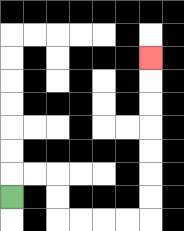{'start': '[0, 8]', 'end': '[6, 2]', 'path_directions': 'U,R,R,D,D,R,R,R,R,U,U,U,U,U,U,U', 'path_coordinates': '[[0, 8], [0, 7], [1, 7], [2, 7], [2, 8], [2, 9], [3, 9], [4, 9], [5, 9], [6, 9], [6, 8], [6, 7], [6, 6], [6, 5], [6, 4], [6, 3], [6, 2]]'}